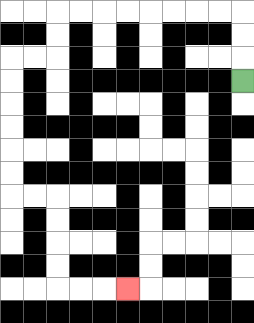{'start': '[10, 3]', 'end': '[5, 12]', 'path_directions': 'U,U,U,L,L,L,L,L,L,L,L,D,D,L,L,D,D,D,D,D,D,R,R,D,D,D,D,R,R,R', 'path_coordinates': '[[10, 3], [10, 2], [10, 1], [10, 0], [9, 0], [8, 0], [7, 0], [6, 0], [5, 0], [4, 0], [3, 0], [2, 0], [2, 1], [2, 2], [1, 2], [0, 2], [0, 3], [0, 4], [0, 5], [0, 6], [0, 7], [0, 8], [1, 8], [2, 8], [2, 9], [2, 10], [2, 11], [2, 12], [3, 12], [4, 12], [5, 12]]'}